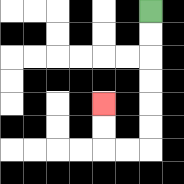{'start': '[6, 0]', 'end': '[4, 4]', 'path_directions': 'D,D,D,D,D,D,L,L,U,U', 'path_coordinates': '[[6, 0], [6, 1], [6, 2], [6, 3], [6, 4], [6, 5], [6, 6], [5, 6], [4, 6], [4, 5], [4, 4]]'}